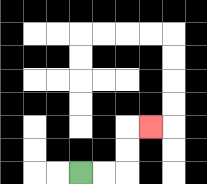{'start': '[3, 7]', 'end': '[6, 5]', 'path_directions': 'R,R,U,U,R', 'path_coordinates': '[[3, 7], [4, 7], [5, 7], [5, 6], [5, 5], [6, 5]]'}